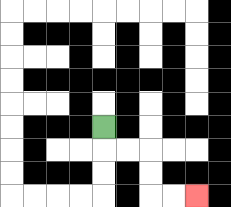{'start': '[4, 5]', 'end': '[8, 8]', 'path_directions': 'D,R,R,D,D,R,R', 'path_coordinates': '[[4, 5], [4, 6], [5, 6], [6, 6], [6, 7], [6, 8], [7, 8], [8, 8]]'}